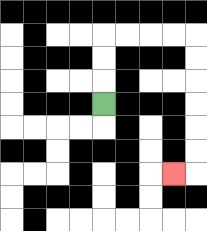{'start': '[4, 4]', 'end': '[7, 7]', 'path_directions': 'U,U,U,R,R,R,R,D,D,D,D,D,D,L', 'path_coordinates': '[[4, 4], [4, 3], [4, 2], [4, 1], [5, 1], [6, 1], [7, 1], [8, 1], [8, 2], [8, 3], [8, 4], [8, 5], [8, 6], [8, 7], [7, 7]]'}